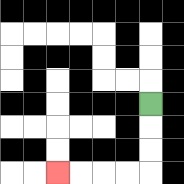{'start': '[6, 4]', 'end': '[2, 7]', 'path_directions': 'D,D,D,L,L,L,L', 'path_coordinates': '[[6, 4], [6, 5], [6, 6], [6, 7], [5, 7], [4, 7], [3, 7], [2, 7]]'}